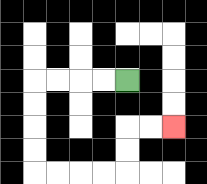{'start': '[5, 3]', 'end': '[7, 5]', 'path_directions': 'L,L,L,L,D,D,D,D,R,R,R,R,U,U,R,R', 'path_coordinates': '[[5, 3], [4, 3], [3, 3], [2, 3], [1, 3], [1, 4], [1, 5], [1, 6], [1, 7], [2, 7], [3, 7], [4, 7], [5, 7], [5, 6], [5, 5], [6, 5], [7, 5]]'}